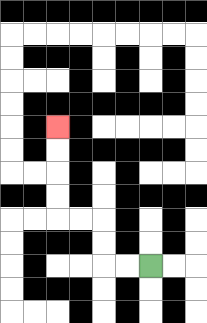{'start': '[6, 11]', 'end': '[2, 5]', 'path_directions': 'L,L,U,U,L,L,U,U,U,U', 'path_coordinates': '[[6, 11], [5, 11], [4, 11], [4, 10], [4, 9], [3, 9], [2, 9], [2, 8], [2, 7], [2, 6], [2, 5]]'}